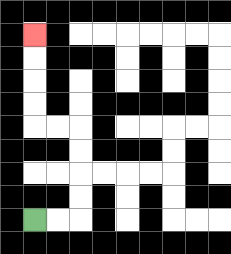{'start': '[1, 9]', 'end': '[1, 1]', 'path_directions': 'R,R,U,U,U,U,L,L,U,U,U,U', 'path_coordinates': '[[1, 9], [2, 9], [3, 9], [3, 8], [3, 7], [3, 6], [3, 5], [2, 5], [1, 5], [1, 4], [1, 3], [1, 2], [1, 1]]'}